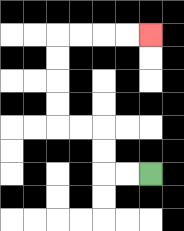{'start': '[6, 7]', 'end': '[6, 1]', 'path_directions': 'L,L,U,U,L,L,U,U,U,U,R,R,R,R', 'path_coordinates': '[[6, 7], [5, 7], [4, 7], [4, 6], [4, 5], [3, 5], [2, 5], [2, 4], [2, 3], [2, 2], [2, 1], [3, 1], [4, 1], [5, 1], [6, 1]]'}